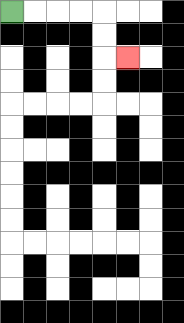{'start': '[0, 0]', 'end': '[5, 2]', 'path_directions': 'R,R,R,R,D,D,R', 'path_coordinates': '[[0, 0], [1, 0], [2, 0], [3, 0], [4, 0], [4, 1], [4, 2], [5, 2]]'}